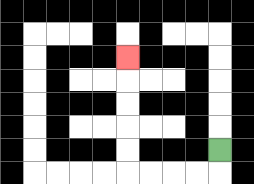{'start': '[9, 6]', 'end': '[5, 2]', 'path_directions': 'D,L,L,L,L,U,U,U,U,U', 'path_coordinates': '[[9, 6], [9, 7], [8, 7], [7, 7], [6, 7], [5, 7], [5, 6], [5, 5], [5, 4], [5, 3], [5, 2]]'}